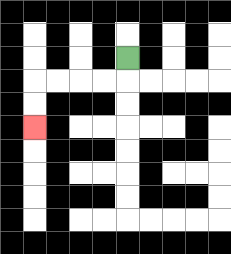{'start': '[5, 2]', 'end': '[1, 5]', 'path_directions': 'D,L,L,L,L,D,D', 'path_coordinates': '[[5, 2], [5, 3], [4, 3], [3, 3], [2, 3], [1, 3], [1, 4], [1, 5]]'}